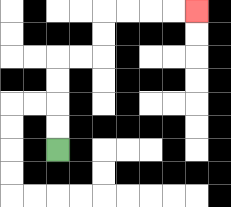{'start': '[2, 6]', 'end': '[8, 0]', 'path_directions': 'U,U,U,U,R,R,U,U,R,R,R,R', 'path_coordinates': '[[2, 6], [2, 5], [2, 4], [2, 3], [2, 2], [3, 2], [4, 2], [4, 1], [4, 0], [5, 0], [6, 0], [7, 0], [8, 0]]'}